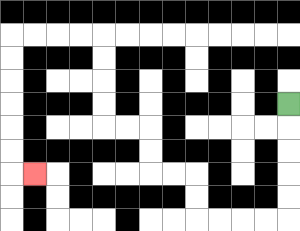{'start': '[12, 4]', 'end': '[1, 7]', 'path_directions': 'D,D,D,D,D,L,L,L,L,U,U,L,L,U,U,L,L,U,U,U,U,L,L,L,L,D,D,D,D,D,D,R', 'path_coordinates': '[[12, 4], [12, 5], [12, 6], [12, 7], [12, 8], [12, 9], [11, 9], [10, 9], [9, 9], [8, 9], [8, 8], [8, 7], [7, 7], [6, 7], [6, 6], [6, 5], [5, 5], [4, 5], [4, 4], [4, 3], [4, 2], [4, 1], [3, 1], [2, 1], [1, 1], [0, 1], [0, 2], [0, 3], [0, 4], [0, 5], [0, 6], [0, 7], [1, 7]]'}